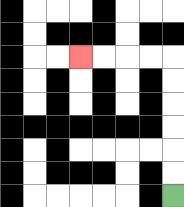{'start': '[7, 8]', 'end': '[3, 2]', 'path_directions': 'U,U,U,U,U,U,L,L,L,L', 'path_coordinates': '[[7, 8], [7, 7], [7, 6], [7, 5], [7, 4], [7, 3], [7, 2], [6, 2], [5, 2], [4, 2], [3, 2]]'}